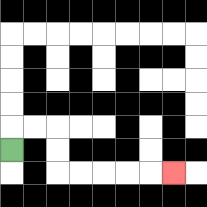{'start': '[0, 6]', 'end': '[7, 7]', 'path_directions': 'U,R,R,D,D,R,R,R,R,R', 'path_coordinates': '[[0, 6], [0, 5], [1, 5], [2, 5], [2, 6], [2, 7], [3, 7], [4, 7], [5, 7], [6, 7], [7, 7]]'}